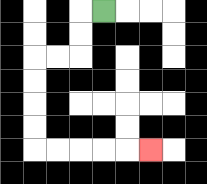{'start': '[4, 0]', 'end': '[6, 6]', 'path_directions': 'L,D,D,L,L,D,D,D,D,R,R,R,R,R', 'path_coordinates': '[[4, 0], [3, 0], [3, 1], [3, 2], [2, 2], [1, 2], [1, 3], [1, 4], [1, 5], [1, 6], [2, 6], [3, 6], [4, 6], [5, 6], [6, 6]]'}